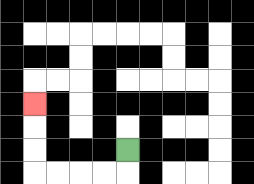{'start': '[5, 6]', 'end': '[1, 4]', 'path_directions': 'D,L,L,L,L,U,U,U', 'path_coordinates': '[[5, 6], [5, 7], [4, 7], [3, 7], [2, 7], [1, 7], [1, 6], [1, 5], [1, 4]]'}